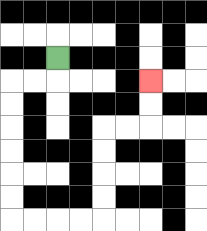{'start': '[2, 2]', 'end': '[6, 3]', 'path_directions': 'D,L,L,D,D,D,D,D,D,R,R,R,R,U,U,U,U,R,R,U,U', 'path_coordinates': '[[2, 2], [2, 3], [1, 3], [0, 3], [0, 4], [0, 5], [0, 6], [0, 7], [0, 8], [0, 9], [1, 9], [2, 9], [3, 9], [4, 9], [4, 8], [4, 7], [4, 6], [4, 5], [5, 5], [6, 5], [6, 4], [6, 3]]'}